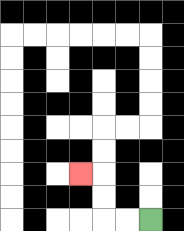{'start': '[6, 9]', 'end': '[3, 7]', 'path_directions': 'L,L,U,U,L', 'path_coordinates': '[[6, 9], [5, 9], [4, 9], [4, 8], [4, 7], [3, 7]]'}